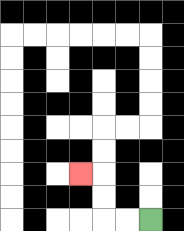{'start': '[6, 9]', 'end': '[3, 7]', 'path_directions': 'L,L,U,U,L', 'path_coordinates': '[[6, 9], [5, 9], [4, 9], [4, 8], [4, 7], [3, 7]]'}